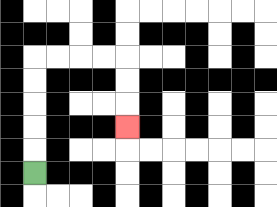{'start': '[1, 7]', 'end': '[5, 5]', 'path_directions': 'U,U,U,U,U,R,R,R,R,D,D,D', 'path_coordinates': '[[1, 7], [1, 6], [1, 5], [1, 4], [1, 3], [1, 2], [2, 2], [3, 2], [4, 2], [5, 2], [5, 3], [5, 4], [5, 5]]'}